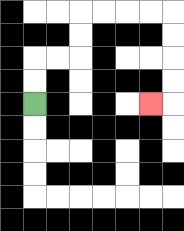{'start': '[1, 4]', 'end': '[6, 4]', 'path_directions': 'U,U,R,R,U,U,R,R,R,R,D,D,D,D,L', 'path_coordinates': '[[1, 4], [1, 3], [1, 2], [2, 2], [3, 2], [3, 1], [3, 0], [4, 0], [5, 0], [6, 0], [7, 0], [7, 1], [7, 2], [7, 3], [7, 4], [6, 4]]'}